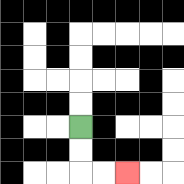{'start': '[3, 5]', 'end': '[5, 7]', 'path_directions': 'D,D,R,R', 'path_coordinates': '[[3, 5], [3, 6], [3, 7], [4, 7], [5, 7]]'}